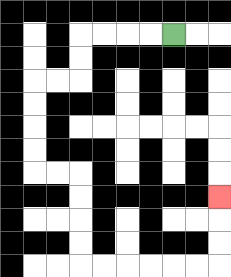{'start': '[7, 1]', 'end': '[9, 8]', 'path_directions': 'L,L,L,L,D,D,L,L,D,D,D,D,R,R,D,D,D,D,R,R,R,R,R,R,U,U,U', 'path_coordinates': '[[7, 1], [6, 1], [5, 1], [4, 1], [3, 1], [3, 2], [3, 3], [2, 3], [1, 3], [1, 4], [1, 5], [1, 6], [1, 7], [2, 7], [3, 7], [3, 8], [3, 9], [3, 10], [3, 11], [4, 11], [5, 11], [6, 11], [7, 11], [8, 11], [9, 11], [9, 10], [9, 9], [9, 8]]'}